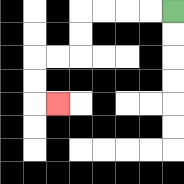{'start': '[7, 0]', 'end': '[2, 4]', 'path_directions': 'L,L,L,L,D,D,L,L,D,D,R', 'path_coordinates': '[[7, 0], [6, 0], [5, 0], [4, 0], [3, 0], [3, 1], [3, 2], [2, 2], [1, 2], [1, 3], [1, 4], [2, 4]]'}